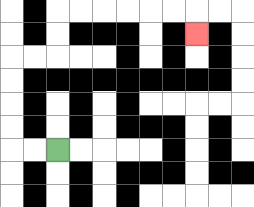{'start': '[2, 6]', 'end': '[8, 1]', 'path_directions': 'L,L,U,U,U,U,R,R,U,U,R,R,R,R,R,R,D', 'path_coordinates': '[[2, 6], [1, 6], [0, 6], [0, 5], [0, 4], [0, 3], [0, 2], [1, 2], [2, 2], [2, 1], [2, 0], [3, 0], [4, 0], [5, 0], [6, 0], [7, 0], [8, 0], [8, 1]]'}